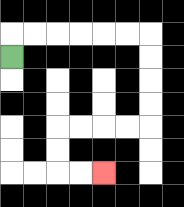{'start': '[0, 2]', 'end': '[4, 7]', 'path_directions': 'U,R,R,R,R,R,R,D,D,D,D,L,L,L,L,D,D,R,R', 'path_coordinates': '[[0, 2], [0, 1], [1, 1], [2, 1], [3, 1], [4, 1], [5, 1], [6, 1], [6, 2], [6, 3], [6, 4], [6, 5], [5, 5], [4, 5], [3, 5], [2, 5], [2, 6], [2, 7], [3, 7], [4, 7]]'}